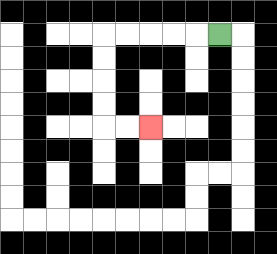{'start': '[9, 1]', 'end': '[6, 5]', 'path_directions': 'L,L,L,L,L,D,D,D,D,R,R', 'path_coordinates': '[[9, 1], [8, 1], [7, 1], [6, 1], [5, 1], [4, 1], [4, 2], [4, 3], [4, 4], [4, 5], [5, 5], [6, 5]]'}